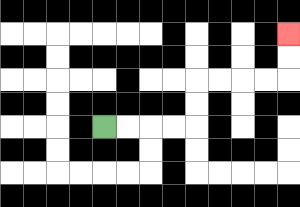{'start': '[4, 5]', 'end': '[12, 1]', 'path_directions': 'R,R,R,R,U,U,R,R,R,R,U,U', 'path_coordinates': '[[4, 5], [5, 5], [6, 5], [7, 5], [8, 5], [8, 4], [8, 3], [9, 3], [10, 3], [11, 3], [12, 3], [12, 2], [12, 1]]'}